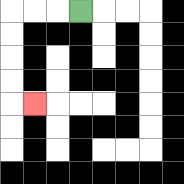{'start': '[3, 0]', 'end': '[1, 4]', 'path_directions': 'L,L,L,D,D,D,D,R', 'path_coordinates': '[[3, 0], [2, 0], [1, 0], [0, 0], [0, 1], [0, 2], [0, 3], [0, 4], [1, 4]]'}